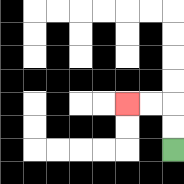{'start': '[7, 6]', 'end': '[5, 4]', 'path_directions': 'U,U,L,L', 'path_coordinates': '[[7, 6], [7, 5], [7, 4], [6, 4], [5, 4]]'}